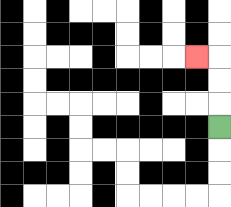{'start': '[9, 5]', 'end': '[8, 2]', 'path_directions': 'U,U,U,L', 'path_coordinates': '[[9, 5], [9, 4], [9, 3], [9, 2], [8, 2]]'}